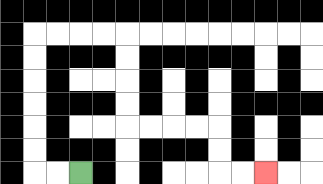{'start': '[3, 7]', 'end': '[11, 7]', 'path_directions': 'L,L,U,U,U,U,U,U,R,R,R,R,D,D,D,D,R,R,R,R,D,D,R,R', 'path_coordinates': '[[3, 7], [2, 7], [1, 7], [1, 6], [1, 5], [1, 4], [1, 3], [1, 2], [1, 1], [2, 1], [3, 1], [4, 1], [5, 1], [5, 2], [5, 3], [5, 4], [5, 5], [6, 5], [7, 5], [8, 5], [9, 5], [9, 6], [9, 7], [10, 7], [11, 7]]'}